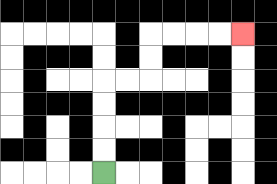{'start': '[4, 7]', 'end': '[10, 1]', 'path_directions': 'U,U,U,U,R,R,U,U,R,R,R,R', 'path_coordinates': '[[4, 7], [4, 6], [4, 5], [4, 4], [4, 3], [5, 3], [6, 3], [6, 2], [6, 1], [7, 1], [8, 1], [9, 1], [10, 1]]'}